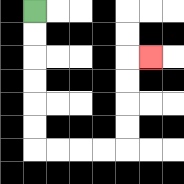{'start': '[1, 0]', 'end': '[6, 2]', 'path_directions': 'D,D,D,D,D,D,R,R,R,R,U,U,U,U,R', 'path_coordinates': '[[1, 0], [1, 1], [1, 2], [1, 3], [1, 4], [1, 5], [1, 6], [2, 6], [3, 6], [4, 6], [5, 6], [5, 5], [5, 4], [5, 3], [5, 2], [6, 2]]'}